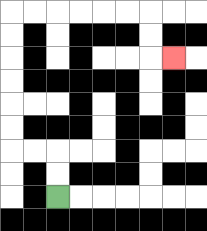{'start': '[2, 8]', 'end': '[7, 2]', 'path_directions': 'U,U,L,L,U,U,U,U,U,U,R,R,R,R,R,R,D,D,R', 'path_coordinates': '[[2, 8], [2, 7], [2, 6], [1, 6], [0, 6], [0, 5], [0, 4], [0, 3], [0, 2], [0, 1], [0, 0], [1, 0], [2, 0], [3, 0], [4, 0], [5, 0], [6, 0], [6, 1], [6, 2], [7, 2]]'}